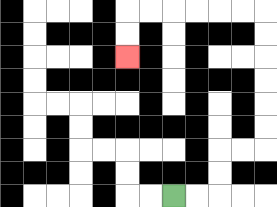{'start': '[7, 8]', 'end': '[5, 2]', 'path_directions': 'R,R,U,U,R,R,U,U,U,U,U,U,L,L,L,L,L,L,D,D', 'path_coordinates': '[[7, 8], [8, 8], [9, 8], [9, 7], [9, 6], [10, 6], [11, 6], [11, 5], [11, 4], [11, 3], [11, 2], [11, 1], [11, 0], [10, 0], [9, 0], [8, 0], [7, 0], [6, 0], [5, 0], [5, 1], [5, 2]]'}